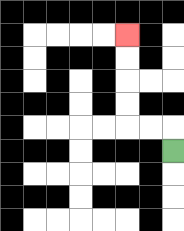{'start': '[7, 6]', 'end': '[5, 1]', 'path_directions': 'U,L,L,U,U,U,U', 'path_coordinates': '[[7, 6], [7, 5], [6, 5], [5, 5], [5, 4], [5, 3], [5, 2], [5, 1]]'}